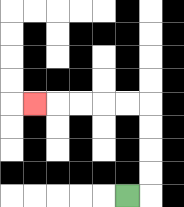{'start': '[5, 8]', 'end': '[1, 4]', 'path_directions': 'R,U,U,U,U,L,L,L,L,L', 'path_coordinates': '[[5, 8], [6, 8], [6, 7], [6, 6], [6, 5], [6, 4], [5, 4], [4, 4], [3, 4], [2, 4], [1, 4]]'}